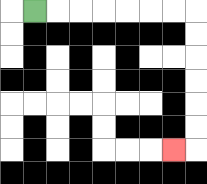{'start': '[1, 0]', 'end': '[7, 6]', 'path_directions': 'R,R,R,R,R,R,R,D,D,D,D,D,D,L', 'path_coordinates': '[[1, 0], [2, 0], [3, 0], [4, 0], [5, 0], [6, 0], [7, 0], [8, 0], [8, 1], [8, 2], [8, 3], [8, 4], [8, 5], [8, 6], [7, 6]]'}